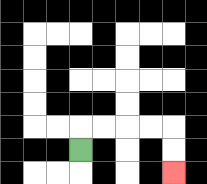{'start': '[3, 6]', 'end': '[7, 7]', 'path_directions': 'U,R,R,R,R,D,D', 'path_coordinates': '[[3, 6], [3, 5], [4, 5], [5, 5], [6, 5], [7, 5], [7, 6], [7, 7]]'}